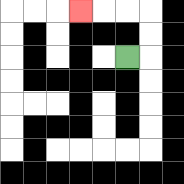{'start': '[5, 2]', 'end': '[3, 0]', 'path_directions': 'R,U,U,L,L,L', 'path_coordinates': '[[5, 2], [6, 2], [6, 1], [6, 0], [5, 0], [4, 0], [3, 0]]'}